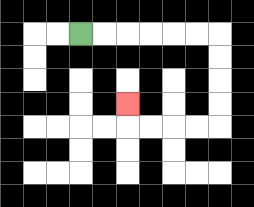{'start': '[3, 1]', 'end': '[5, 4]', 'path_directions': 'R,R,R,R,R,R,D,D,D,D,L,L,L,L,U', 'path_coordinates': '[[3, 1], [4, 1], [5, 1], [6, 1], [7, 1], [8, 1], [9, 1], [9, 2], [9, 3], [9, 4], [9, 5], [8, 5], [7, 5], [6, 5], [5, 5], [5, 4]]'}